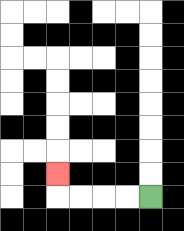{'start': '[6, 8]', 'end': '[2, 7]', 'path_directions': 'L,L,L,L,U', 'path_coordinates': '[[6, 8], [5, 8], [4, 8], [3, 8], [2, 8], [2, 7]]'}